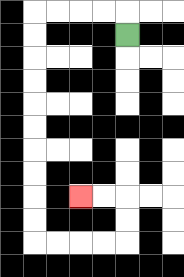{'start': '[5, 1]', 'end': '[3, 8]', 'path_directions': 'U,L,L,L,L,D,D,D,D,D,D,D,D,D,D,R,R,R,R,U,U,L,L', 'path_coordinates': '[[5, 1], [5, 0], [4, 0], [3, 0], [2, 0], [1, 0], [1, 1], [1, 2], [1, 3], [1, 4], [1, 5], [1, 6], [1, 7], [1, 8], [1, 9], [1, 10], [2, 10], [3, 10], [4, 10], [5, 10], [5, 9], [5, 8], [4, 8], [3, 8]]'}